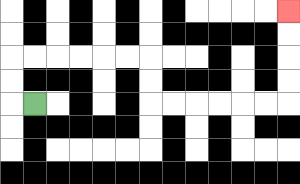{'start': '[1, 4]', 'end': '[12, 0]', 'path_directions': 'L,U,U,R,R,R,R,R,R,D,D,R,R,R,R,R,R,U,U,U,U', 'path_coordinates': '[[1, 4], [0, 4], [0, 3], [0, 2], [1, 2], [2, 2], [3, 2], [4, 2], [5, 2], [6, 2], [6, 3], [6, 4], [7, 4], [8, 4], [9, 4], [10, 4], [11, 4], [12, 4], [12, 3], [12, 2], [12, 1], [12, 0]]'}